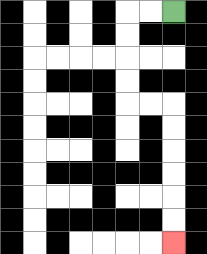{'start': '[7, 0]', 'end': '[7, 10]', 'path_directions': 'L,L,D,D,D,D,R,R,D,D,D,D,D,D', 'path_coordinates': '[[7, 0], [6, 0], [5, 0], [5, 1], [5, 2], [5, 3], [5, 4], [6, 4], [7, 4], [7, 5], [7, 6], [7, 7], [7, 8], [7, 9], [7, 10]]'}